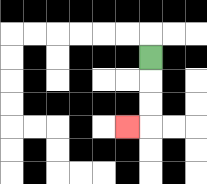{'start': '[6, 2]', 'end': '[5, 5]', 'path_directions': 'D,D,D,L', 'path_coordinates': '[[6, 2], [6, 3], [6, 4], [6, 5], [5, 5]]'}